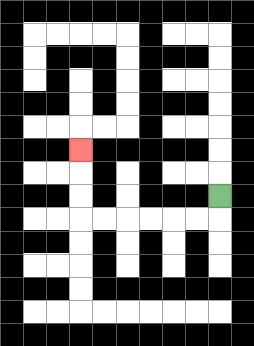{'start': '[9, 8]', 'end': '[3, 6]', 'path_directions': 'D,L,L,L,L,L,L,U,U,U', 'path_coordinates': '[[9, 8], [9, 9], [8, 9], [7, 9], [6, 9], [5, 9], [4, 9], [3, 9], [3, 8], [3, 7], [3, 6]]'}